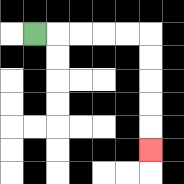{'start': '[1, 1]', 'end': '[6, 6]', 'path_directions': 'R,R,R,R,R,D,D,D,D,D', 'path_coordinates': '[[1, 1], [2, 1], [3, 1], [4, 1], [5, 1], [6, 1], [6, 2], [6, 3], [6, 4], [6, 5], [6, 6]]'}